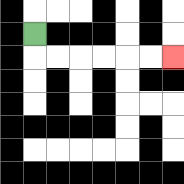{'start': '[1, 1]', 'end': '[7, 2]', 'path_directions': 'D,R,R,R,R,R,R', 'path_coordinates': '[[1, 1], [1, 2], [2, 2], [3, 2], [4, 2], [5, 2], [6, 2], [7, 2]]'}